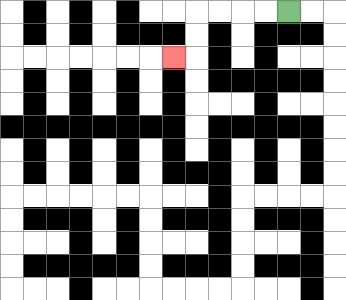{'start': '[12, 0]', 'end': '[7, 2]', 'path_directions': 'L,L,L,L,D,D,L', 'path_coordinates': '[[12, 0], [11, 0], [10, 0], [9, 0], [8, 0], [8, 1], [8, 2], [7, 2]]'}